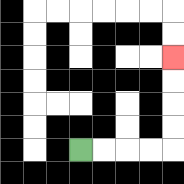{'start': '[3, 6]', 'end': '[7, 2]', 'path_directions': 'R,R,R,R,U,U,U,U', 'path_coordinates': '[[3, 6], [4, 6], [5, 6], [6, 6], [7, 6], [7, 5], [7, 4], [7, 3], [7, 2]]'}